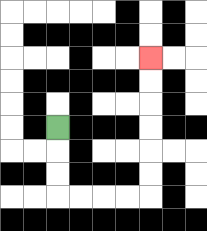{'start': '[2, 5]', 'end': '[6, 2]', 'path_directions': 'D,D,D,R,R,R,R,U,U,U,U,U,U', 'path_coordinates': '[[2, 5], [2, 6], [2, 7], [2, 8], [3, 8], [4, 8], [5, 8], [6, 8], [6, 7], [6, 6], [6, 5], [6, 4], [6, 3], [6, 2]]'}